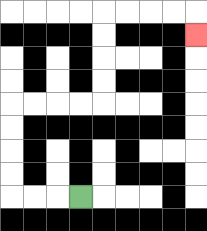{'start': '[3, 8]', 'end': '[8, 1]', 'path_directions': 'L,L,L,U,U,U,U,R,R,R,R,U,U,U,U,R,R,R,R,D', 'path_coordinates': '[[3, 8], [2, 8], [1, 8], [0, 8], [0, 7], [0, 6], [0, 5], [0, 4], [1, 4], [2, 4], [3, 4], [4, 4], [4, 3], [4, 2], [4, 1], [4, 0], [5, 0], [6, 0], [7, 0], [8, 0], [8, 1]]'}